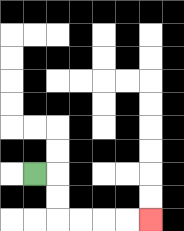{'start': '[1, 7]', 'end': '[6, 9]', 'path_directions': 'R,D,D,R,R,R,R', 'path_coordinates': '[[1, 7], [2, 7], [2, 8], [2, 9], [3, 9], [4, 9], [5, 9], [6, 9]]'}